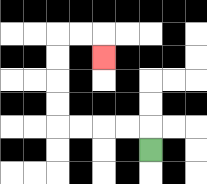{'start': '[6, 6]', 'end': '[4, 2]', 'path_directions': 'U,L,L,L,L,U,U,U,U,R,R,D', 'path_coordinates': '[[6, 6], [6, 5], [5, 5], [4, 5], [3, 5], [2, 5], [2, 4], [2, 3], [2, 2], [2, 1], [3, 1], [4, 1], [4, 2]]'}